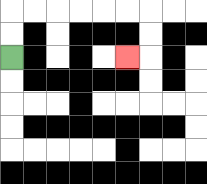{'start': '[0, 2]', 'end': '[5, 2]', 'path_directions': 'U,U,R,R,R,R,R,R,D,D,L', 'path_coordinates': '[[0, 2], [0, 1], [0, 0], [1, 0], [2, 0], [3, 0], [4, 0], [5, 0], [6, 0], [6, 1], [6, 2], [5, 2]]'}